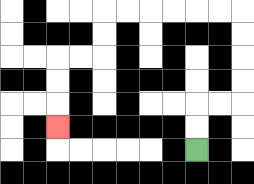{'start': '[8, 6]', 'end': '[2, 5]', 'path_directions': 'U,U,R,R,U,U,U,U,L,L,L,L,L,L,D,D,L,L,D,D,D', 'path_coordinates': '[[8, 6], [8, 5], [8, 4], [9, 4], [10, 4], [10, 3], [10, 2], [10, 1], [10, 0], [9, 0], [8, 0], [7, 0], [6, 0], [5, 0], [4, 0], [4, 1], [4, 2], [3, 2], [2, 2], [2, 3], [2, 4], [2, 5]]'}